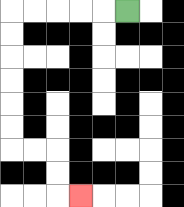{'start': '[5, 0]', 'end': '[3, 8]', 'path_directions': 'L,L,L,L,L,D,D,D,D,D,D,R,R,D,D,R', 'path_coordinates': '[[5, 0], [4, 0], [3, 0], [2, 0], [1, 0], [0, 0], [0, 1], [0, 2], [0, 3], [0, 4], [0, 5], [0, 6], [1, 6], [2, 6], [2, 7], [2, 8], [3, 8]]'}